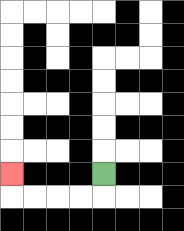{'start': '[4, 7]', 'end': '[0, 7]', 'path_directions': 'D,L,L,L,L,U', 'path_coordinates': '[[4, 7], [4, 8], [3, 8], [2, 8], [1, 8], [0, 8], [0, 7]]'}